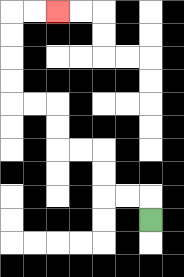{'start': '[6, 9]', 'end': '[2, 0]', 'path_directions': 'U,L,L,U,U,L,L,U,U,L,L,U,U,U,U,R,R', 'path_coordinates': '[[6, 9], [6, 8], [5, 8], [4, 8], [4, 7], [4, 6], [3, 6], [2, 6], [2, 5], [2, 4], [1, 4], [0, 4], [0, 3], [0, 2], [0, 1], [0, 0], [1, 0], [2, 0]]'}